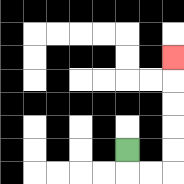{'start': '[5, 6]', 'end': '[7, 2]', 'path_directions': 'D,R,R,U,U,U,U,U', 'path_coordinates': '[[5, 6], [5, 7], [6, 7], [7, 7], [7, 6], [7, 5], [7, 4], [7, 3], [7, 2]]'}